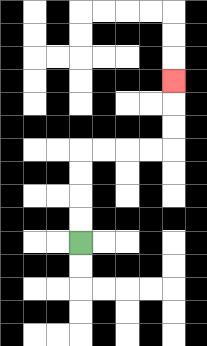{'start': '[3, 10]', 'end': '[7, 3]', 'path_directions': 'U,U,U,U,R,R,R,R,U,U,U', 'path_coordinates': '[[3, 10], [3, 9], [3, 8], [3, 7], [3, 6], [4, 6], [5, 6], [6, 6], [7, 6], [7, 5], [7, 4], [7, 3]]'}